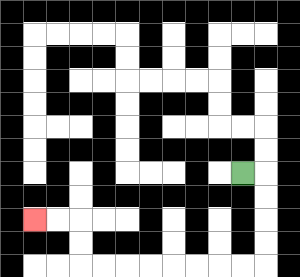{'start': '[10, 7]', 'end': '[1, 9]', 'path_directions': 'R,D,D,D,D,L,L,L,L,L,L,L,L,U,U,L,L', 'path_coordinates': '[[10, 7], [11, 7], [11, 8], [11, 9], [11, 10], [11, 11], [10, 11], [9, 11], [8, 11], [7, 11], [6, 11], [5, 11], [4, 11], [3, 11], [3, 10], [3, 9], [2, 9], [1, 9]]'}